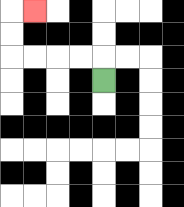{'start': '[4, 3]', 'end': '[1, 0]', 'path_directions': 'U,L,L,L,L,U,U,R', 'path_coordinates': '[[4, 3], [4, 2], [3, 2], [2, 2], [1, 2], [0, 2], [0, 1], [0, 0], [1, 0]]'}